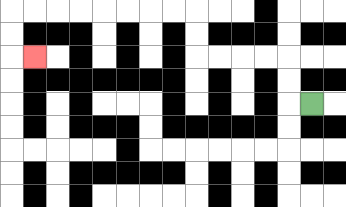{'start': '[13, 4]', 'end': '[1, 2]', 'path_directions': 'L,U,U,L,L,L,L,U,U,L,L,L,L,L,L,L,L,D,D,R', 'path_coordinates': '[[13, 4], [12, 4], [12, 3], [12, 2], [11, 2], [10, 2], [9, 2], [8, 2], [8, 1], [8, 0], [7, 0], [6, 0], [5, 0], [4, 0], [3, 0], [2, 0], [1, 0], [0, 0], [0, 1], [0, 2], [1, 2]]'}